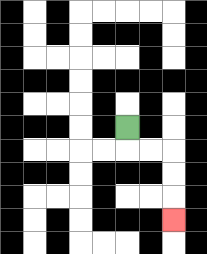{'start': '[5, 5]', 'end': '[7, 9]', 'path_directions': 'D,R,R,D,D,D', 'path_coordinates': '[[5, 5], [5, 6], [6, 6], [7, 6], [7, 7], [7, 8], [7, 9]]'}